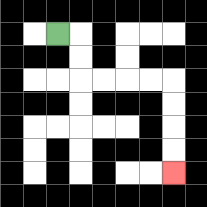{'start': '[2, 1]', 'end': '[7, 7]', 'path_directions': 'R,D,D,R,R,R,R,D,D,D,D', 'path_coordinates': '[[2, 1], [3, 1], [3, 2], [3, 3], [4, 3], [5, 3], [6, 3], [7, 3], [7, 4], [7, 5], [7, 6], [7, 7]]'}